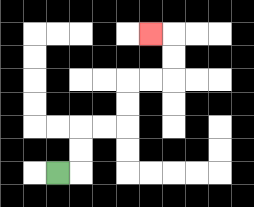{'start': '[2, 7]', 'end': '[6, 1]', 'path_directions': 'R,U,U,R,R,U,U,R,R,U,U,L', 'path_coordinates': '[[2, 7], [3, 7], [3, 6], [3, 5], [4, 5], [5, 5], [5, 4], [5, 3], [6, 3], [7, 3], [7, 2], [7, 1], [6, 1]]'}